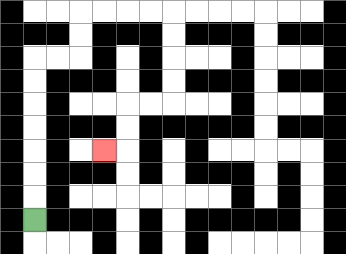{'start': '[1, 9]', 'end': '[4, 6]', 'path_directions': 'U,U,U,U,U,U,U,R,R,U,U,R,R,R,R,D,D,D,D,L,L,D,D,L', 'path_coordinates': '[[1, 9], [1, 8], [1, 7], [1, 6], [1, 5], [1, 4], [1, 3], [1, 2], [2, 2], [3, 2], [3, 1], [3, 0], [4, 0], [5, 0], [6, 0], [7, 0], [7, 1], [7, 2], [7, 3], [7, 4], [6, 4], [5, 4], [5, 5], [5, 6], [4, 6]]'}